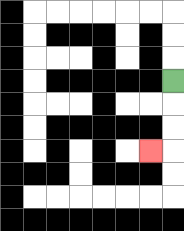{'start': '[7, 3]', 'end': '[6, 6]', 'path_directions': 'D,D,D,L', 'path_coordinates': '[[7, 3], [7, 4], [7, 5], [7, 6], [6, 6]]'}